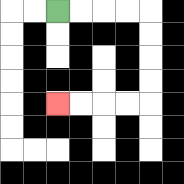{'start': '[2, 0]', 'end': '[2, 4]', 'path_directions': 'R,R,R,R,D,D,D,D,L,L,L,L', 'path_coordinates': '[[2, 0], [3, 0], [4, 0], [5, 0], [6, 0], [6, 1], [6, 2], [6, 3], [6, 4], [5, 4], [4, 4], [3, 4], [2, 4]]'}